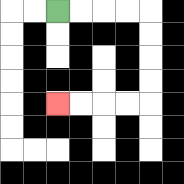{'start': '[2, 0]', 'end': '[2, 4]', 'path_directions': 'R,R,R,R,D,D,D,D,L,L,L,L', 'path_coordinates': '[[2, 0], [3, 0], [4, 0], [5, 0], [6, 0], [6, 1], [6, 2], [6, 3], [6, 4], [5, 4], [4, 4], [3, 4], [2, 4]]'}